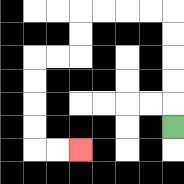{'start': '[7, 5]', 'end': '[3, 6]', 'path_directions': 'U,U,U,U,U,L,L,L,L,D,D,L,L,D,D,D,D,R,R', 'path_coordinates': '[[7, 5], [7, 4], [7, 3], [7, 2], [7, 1], [7, 0], [6, 0], [5, 0], [4, 0], [3, 0], [3, 1], [3, 2], [2, 2], [1, 2], [1, 3], [1, 4], [1, 5], [1, 6], [2, 6], [3, 6]]'}